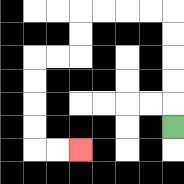{'start': '[7, 5]', 'end': '[3, 6]', 'path_directions': 'U,U,U,U,U,L,L,L,L,D,D,L,L,D,D,D,D,R,R', 'path_coordinates': '[[7, 5], [7, 4], [7, 3], [7, 2], [7, 1], [7, 0], [6, 0], [5, 0], [4, 0], [3, 0], [3, 1], [3, 2], [2, 2], [1, 2], [1, 3], [1, 4], [1, 5], [1, 6], [2, 6], [3, 6]]'}